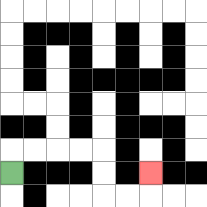{'start': '[0, 7]', 'end': '[6, 7]', 'path_directions': 'U,R,R,R,R,D,D,R,R,U', 'path_coordinates': '[[0, 7], [0, 6], [1, 6], [2, 6], [3, 6], [4, 6], [4, 7], [4, 8], [5, 8], [6, 8], [6, 7]]'}